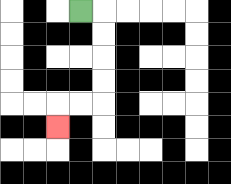{'start': '[3, 0]', 'end': '[2, 5]', 'path_directions': 'R,D,D,D,D,L,L,D', 'path_coordinates': '[[3, 0], [4, 0], [4, 1], [4, 2], [4, 3], [4, 4], [3, 4], [2, 4], [2, 5]]'}